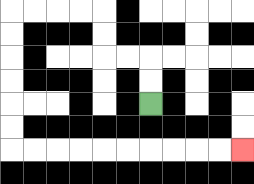{'start': '[6, 4]', 'end': '[10, 6]', 'path_directions': 'U,U,L,L,U,U,L,L,L,L,D,D,D,D,D,D,R,R,R,R,R,R,R,R,R,R', 'path_coordinates': '[[6, 4], [6, 3], [6, 2], [5, 2], [4, 2], [4, 1], [4, 0], [3, 0], [2, 0], [1, 0], [0, 0], [0, 1], [0, 2], [0, 3], [0, 4], [0, 5], [0, 6], [1, 6], [2, 6], [3, 6], [4, 6], [5, 6], [6, 6], [7, 6], [8, 6], [9, 6], [10, 6]]'}